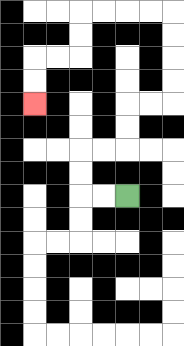{'start': '[5, 8]', 'end': '[1, 4]', 'path_directions': 'L,L,U,U,R,R,U,U,R,R,U,U,U,U,L,L,L,L,D,D,L,L,D,D', 'path_coordinates': '[[5, 8], [4, 8], [3, 8], [3, 7], [3, 6], [4, 6], [5, 6], [5, 5], [5, 4], [6, 4], [7, 4], [7, 3], [7, 2], [7, 1], [7, 0], [6, 0], [5, 0], [4, 0], [3, 0], [3, 1], [3, 2], [2, 2], [1, 2], [1, 3], [1, 4]]'}